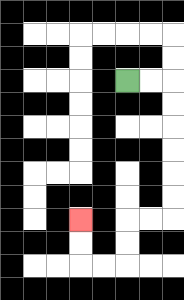{'start': '[5, 3]', 'end': '[3, 9]', 'path_directions': 'R,R,D,D,D,D,D,D,L,L,D,D,L,L,U,U', 'path_coordinates': '[[5, 3], [6, 3], [7, 3], [7, 4], [7, 5], [7, 6], [7, 7], [7, 8], [7, 9], [6, 9], [5, 9], [5, 10], [5, 11], [4, 11], [3, 11], [3, 10], [3, 9]]'}